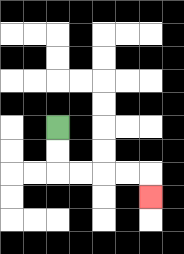{'start': '[2, 5]', 'end': '[6, 8]', 'path_directions': 'D,D,R,R,R,R,D', 'path_coordinates': '[[2, 5], [2, 6], [2, 7], [3, 7], [4, 7], [5, 7], [6, 7], [6, 8]]'}